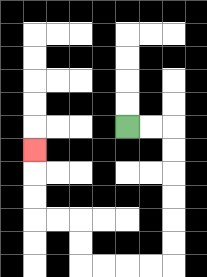{'start': '[5, 5]', 'end': '[1, 6]', 'path_directions': 'R,R,D,D,D,D,D,D,L,L,L,L,U,U,L,L,U,U,U', 'path_coordinates': '[[5, 5], [6, 5], [7, 5], [7, 6], [7, 7], [7, 8], [7, 9], [7, 10], [7, 11], [6, 11], [5, 11], [4, 11], [3, 11], [3, 10], [3, 9], [2, 9], [1, 9], [1, 8], [1, 7], [1, 6]]'}